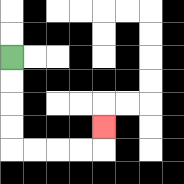{'start': '[0, 2]', 'end': '[4, 5]', 'path_directions': 'D,D,D,D,R,R,R,R,U', 'path_coordinates': '[[0, 2], [0, 3], [0, 4], [0, 5], [0, 6], [1, 6], [2, 6], [3, 6], [4, 6], [4, 5]]'}